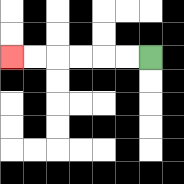{'start': '[6, 2]', 'end': '[0, 2]', 'path_directions': 'L,L,L,L,L,L', 'path_coordinates': '[[6, 2], [5, 2], [4, 2], [3, 2], [2, 2], [1, 2], [0, 2]]'}